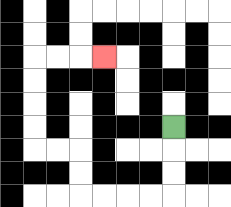{'start': '[7, 5]', 'end': '[4, 2]', 'path_directions': 'D,D,D,L,L,L,L,U,U,L,L,U,U,U,U,R,R,R', 'path_coordinates': '[[7, 5], [7, 6], [7, 7], [7, 8], [6, 8], [5, 8], [4, 8], [3, 8], [3, 7], [3, 6], [2, 6], [1, 6], [1, 5], [1, 4], [1, 3], [1, 2], [2, 2], [3, 2], [4, 2]]'}